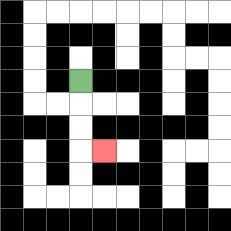{'start': '[3, 3]', 'end': '[4, 6]', 'path_directions': 'D,D,D,R', 'path_coordinates': '[[3, 3], [3, 4], [3, 5], [3, 6], [4, 6]]'}